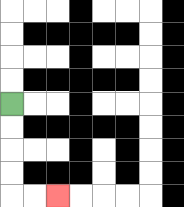{'start': '[0, 4]', 'end': '[2, 8]', 'path_directions': 'D,D,D,D,R,R', 'path_coordinates': '[[0, 4], [0, 5], [0, 6], [0, 7], [0, 8], [1, 8], [2, 8]]'}